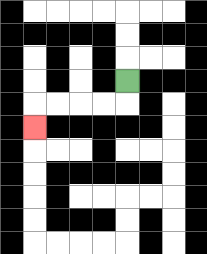{'start': '[5, 3]', 'end': '[1, 5]', 'path_directions': 'D,L,L,L,L,D', 'path_coordinates': '[[5, 3], [5, 4], [4, 4], [3, 4], [2, 4], [1, 4], [1, 5]]'}